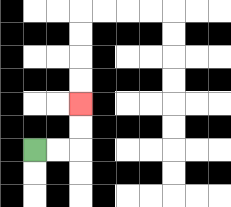{'start': '[1, 6]', 'end': '[3, 4]', 'path_directions': 'R,R,U,U', 'path_coordinates': '[[1, 6], [2, 6], [3, 6], [3, 5], [3, 4]]'}